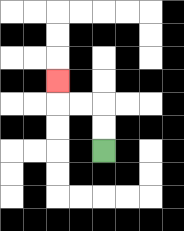{'start': '[4, 6]', 'end': '[2, 3]', 'path_directions': 'U,U,L,L,U', 'path_coordinates': '[[4, 6], [4, 5], [4, 4], [3, 4], [2, 4], [2, 3]]'}